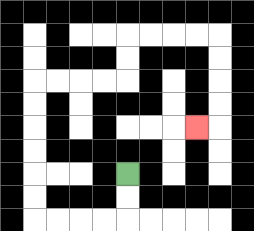{'start': '[5, 7]', 'end': '[8, 5]', 'path_directions': 'D,D,L,L,L,L,U,U,U,U,U,U,R,R,R,R,U,U,R,R,R,R,D,D,D,D,L', 'path_coordinates': '[[5, 7], [5, 8], [5, 9], [4, 9], [3, 9], [2, 9], [1, 9], [1, 8], [1, 7], [1, 6], [1, 5], [1, 4], [1, 3], [2, 3], [3, 3], [4, 3], [5, 3], [5, 2], [5, 1], [6, 1], [7, 1], [8, 1], [9, 1], [9, 2], [9, 3], [9, 4], [9, 5], [8, 5]]'}